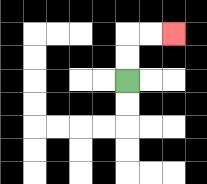{'start': '[5, 3]', 'end': '[7, 1]', 'path_directions': 'U,U,R,R', 'path_coordinates': '[[5, 3], [5, 2], [5, 1], [6, 1], [7, 1]]'}